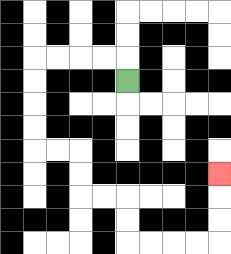{'start': '[5, 3]', 'end': '[9, 7]', 'path_directions': 'U,L,L,L,L,D,D,D,D,R,R,D,D,R,R,D,D,R,R,R,R,U,U,U', 'path_coordinates': '[[5, 3], [5, 2], [4, 2], [3, 2], [2, 2], [1, 2], [1, 3], [1, 4], [1, 5], [1, 6], [2, 6], [3, 6], [3, 7], [3, 8], [4, 8], [5, 8], [5, 9], [5, 10], [6, 10], [7, 10], [8, 10], [9, 10], [9, 9], [9, 8], [9, 7]]'}